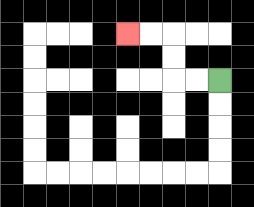{'start': '[9, 3]', 'end': '[5, 1]', 'path_directions': 'L,L,U,U,L,L', 'path_coordinates': '[[9, 3], [8, 3], [7, 3], [7, 2], [7, 1], [6, 1], [5, 1]]'}